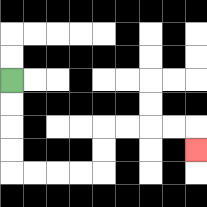{'start': '[0, 3]', 'end': '[8, 6]', 'path_directions': 'D,D,D,D,R,R,R,R,U,U,R,R,R,R,D', 'path_coordinates': '[[0, 3], [0, 4], [0, 5], [0, 6], [0, 7], [1, 7], [2, 7], [3, 7], [4, 7], [4, 6], [4, 5], [5, 5], [6, 5], [7, 5], [8, 5], [8, 6]]'}